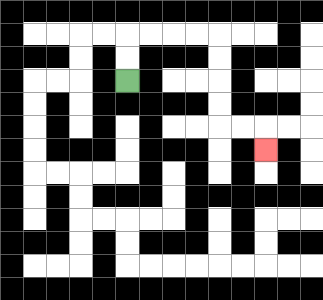{'start': '[5, 3]', 'end': '[11, 6]', 'path_directions': 'U,U,R,R,R,R,D,D,D,D,R,R,D', 'path_coordinates': '[[5, 3], [5, 2], [5, 1], [6, 1], [7, 1], [8, 1], [9, 1], [9, 2], [9, 3], [9, 4], [9, 5], [10, 5], [11, 5], [11, 6]]'}